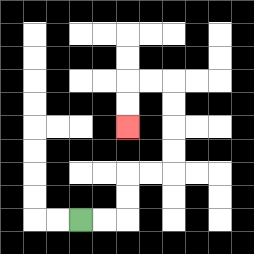{'start': '[3, 9]', 'end': '[5, 5]', 'path_directions': 'R,R,U,U,R,R,U,U,U,U,L,L,D,D', 'path_coordinates': '[[3, 9], [4, 9], [5, 9], [5, 8], [5, 7], [6, 7], [7, 7], [7, 6], [7, 5], [7, 4], [7, 3], [6, 3], [5, 3], [5, 4], [5, 5]]'}